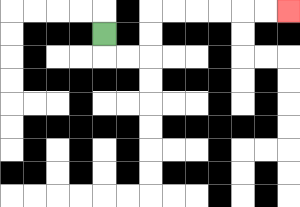{'start': '[4, 1]', 'end': '[12, 0]', 'path_directions': 'D,R,R,U,U,R,R,R,R,R,R', 'path_coordinates': '[[4, 1], [4, 2], [5, 2], [6, 2], [6, 1], [6, 0], [7, 0], [8, 0], [9, 0], [10, 0], [11, 0], [12, 0]]'}